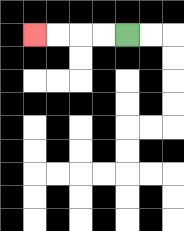{'start': '[5, 1]', 'end': '[1, 1]', 'path_directions': 'L,L,L,L', 'path_coordinates': '[[5, 1], [4, 1], [3, 1], [2, 1], [1, 1]]'}